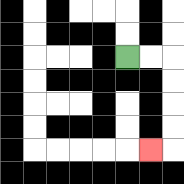{'start': '[5, 2]', 'end': '[6, 6]', 'path_directions': 'R,R,D,D,D,D,L', 'path_coordinates': '[[5, 2], [6, 2], [7, 2], [7, 3], [7, 4], [7, 5], [7, 6], [6, 6]]'}